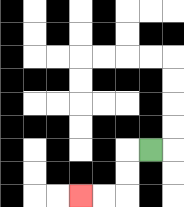{'start': '[6, 6]', 'end': '[3, 8]', 'path_directions': 'L,D,D,L,L', 'path_coordinates': '[[6, 6], [5, 6], [5, 7], [5, 8], [4, 8], [3, 8]]'}